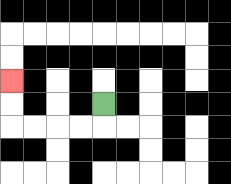{'start': '[4, 4]', 'end': '[0, 3]', 'path_directions': 'D,L,L,L,L,U,U', 'path_coordinates': '[[4, 4], [4, 5], [3, 5], [2, 5], [1, 5], [0, 5], [0, 4], [0, 3]]'}